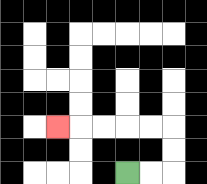{'start': '[5, 7]', 'end': '[2, 5]', 'path_directions': 'R,R,U,U,L,L,L,L,L', 'path_coordinates': '[[5, 7], [6, 7], [7, 7], [7, 6], [7, 5], [6, 5], [5, 5], [4, 5], [3, 5], [2, 5]]'}